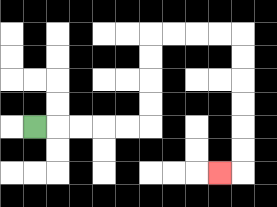{'start': '[1, 5]', 'end': '[9, 7]', 'path_directions': 'R,R,R,R,R,U,U,U,U,R,R,R,R,D,D,D,D,D,D,L', 'path_coordinates': '[[1, 5], [2, 5], [3, 5], [4, 5], [5, 5], [6, 5], [6, 4], [6, 3], [6, 2], [6, 1], [7, 1], [8, 1], [9, 1], [10, 1], [10, 2], [10, 3], [10, 4], [10, 5], [10, 6], [10, 7], [9, 7]]'}